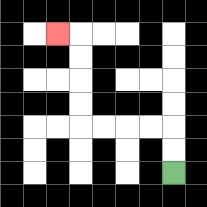{'start': '[7, 7]', 'end': '[2, 1]', 'path_directions': 'U,U,L,L,L,L,U,U,U,U,L', 'path_coordinates': '[[7, 7], [7, 6], [7, 5], [6, 5], [5, 5], [4, 5], [3, 5], [3, 4], [3, 3], [3, 2], [3, 1], [2, 1]]'}